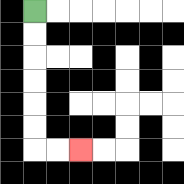{'start': '[1, 0]', 'end': '[3, 6]', 'path_directions': 'D,D,D,D,D,D,R,R', 'path_coordinates': '[[1, 0], [1, 1], [1, 2], [1, 3], [1, 4], [1, 5], [1, 6], [2, 6], [3, 6]]'}